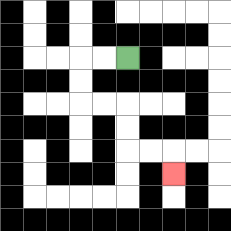{'start': '[5, 2]', 'end': '[7, 7]', 'path_directions': 'L,L,D,D,R,R,D,D,R,R,D', 'path_coordinates': '[[5, 2], [4, 2], [3, 2], [3, 3], [3, 4], [4, 4], [5, 4], [5, 5], [5, 6], [6, 6], [7, 6], [7, 7]]'}